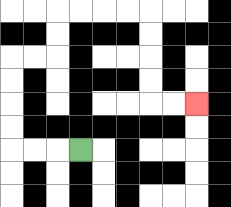{'start': '[3, 6]', 'end': '[8, 4]', 'path_directions': 'L,L,L,U,U,U,U,R,R,U,U,R,R,R,R,D,D,D,D,R,R', 'path_coordinates': '[[3, 6], [2, 6], [1, 6], [0, 6], [0, 5], [0, 4], [0, 3], [0, 2], [1, 2], [2, 2], [2, 1], [2, 0], [3, 0], [4, 0], [5, 0], [6, 0], [6, 1], [6, 2], [6, 3], [6, 4], [7, 4], [8, 4]]'}